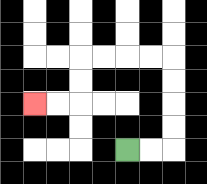{'start': '[5, 6]', 'end': '[1, 4]', 'path_directions': 'R,R,U,U,U,U,L,L,L,L,D,D,L,L', 'path_coordinates': '[[5, 6], [6, 6], [7, 6], [7, 5], [7, 4], [7, 3], [7, 2], [6, 2], [5, 2], [4, 2], [3, 2], [3, 3], [3, 4], [2, 4], [1, 4]]'}